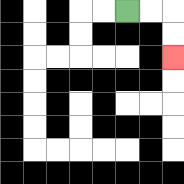{'start': '[5, 0]', 'end': '[7, 2]', 'path_directions': 'R,R,D,D', 'path_coordinates': '[[5, 0], [6, 0], [7, 0], [7, 1], [7, 2]]'}